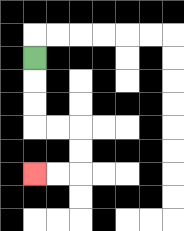{'start': '[1, 2]', 'end': '[1, 7]', 'path_directions': 'D,D,D,R,R,D,D,L,L', 'path_coordinates': '[[1, 2], [1, 3], [1, 4], [1, 5], [2, 5], [3, 5], [3, 6], [3, 7], [2, 7], [1, 7]]'}